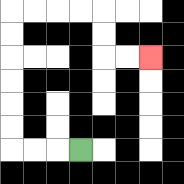{'start': '[3, 6]', 'end': '[6, 2]', 'path_directions': 'L,L,L,U,U,U,U,U,U,R,R,R,R,D,D,R,R', 'path_coordinates': '[[3, 6], [2, 6], [1, 6], [0, 6], [0, 5], [0, 4], [0, 3], [0, 2], [0, 1], [0, 0], [1, 0], [2, 0], [3, 0], [4, 0], [4, 1], [4, 2], [5, 2], [6, 2]]'}